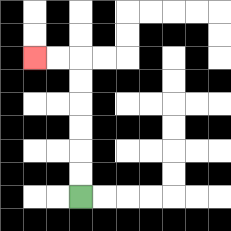{'start': '[3, 8]', 'end': '[1, 2]', 'path_directions': 'U,U,U,U,U,U,L,L', 'path_coordinates': '[[3, 8], [3, 7], [3, 6], [3, 5], [3, 4], [3, 3], [3, 2], [2, 2], [1, 2]]'}